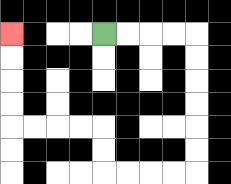{'start': '[4, 1]', 'end': '[0, 1]', 'path_directions': 'R,R,R,R,D,D,D,D,D,D,L,L,L,L,U,U,L,L,L,L,U,U,U,U', 'path_coordinates': '[[4, 1], [5, 1], [6, 1], [7, 1], [8, 1], [8, 2], [8, 3], [8, 4], [8, 5], [8, 6], [8, 7], [7, 7], [6, 7], [5, 7], [4, 7], [4, 6], [4, 5], [3, 5], [2, 5], [1, 5], [0, 5], [0, 4], [0, 3], [0, 2], [0, 1]]'}